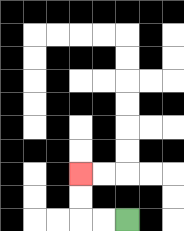{'start': '[5, 9]', 'end': '[3, 7]', 'path_directions': 'L,L,U,U', 'path_coordinates': '[[5, 9], [4, 9], [3, 9], [3, 8], [3, 7]]'}